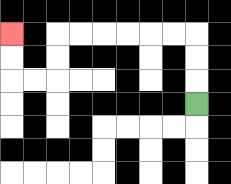{'start': '[8, 4]', 'end': '[0, 1]', 'path_directions': 'U,U,U,L,L,L,L,L,L,D,D,L,L,U,U', 'path_coordinates': '[[8, 4], [8, 3], [8, 2], [8, 1], [7, 1], [6, 1], [5, 1], [4, 1], [3, 1], [2, 1], [2, 2], [2, 3], [1, 3], [0, 3], [0, 2], [0, 1]]'}